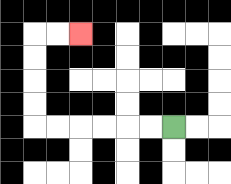{'start': '[7, 5]', 'end': '[3, 1]', 'path_directions': 'L,L,L,L,L,L,U,U,U,U,R,R', 'path_coordinates': '[[7, 5], [6, 5], [5, 5], [4, 5], [3, 5], [2, 5], [1, 5], [1, 4], [1, 3], [1, 2], [1, 1], [2, 1], [3, 1]]'}